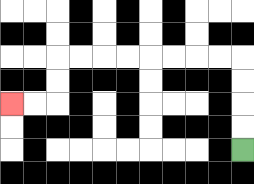{'start': '[10, 6]', 'end': '[0, 4]', 'path_directions': 'U,U,U,U,L,L,L,L,L,L,L,L,D,D,L,L', 'path_coordinates': '[[10, 6], [10, 5], [10, 4], [10, 3], [10, 2], [9, 2], [8, 2], [7, 2], [6, 2], [5, 2], [4, 2], [3, 2], [2, 2], [2, 3], [2, 4], [1, 4], [0, 4]]'}